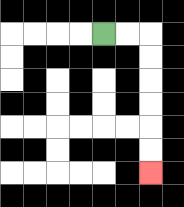{'start': '[4, 1]', 'end': '[6, 7]', 'path_directions': 'R,R,D,D,D,D,D,D', 'path_coordinates': '[[4, 1], [5, 1], [6, 1], [6, 2], [6, 3], [6, 4], [6, 5], [6, 6], [6, 7]]'}